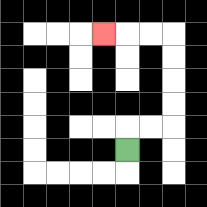{'start': '[5, 6]', 'end': '[4, 1]', 'path_directions': 'U,R,R,U,U,U,U,L,L,L', 'path_coordinates': '[[5, 6], [5, 5], [6, 5], [7, 5], [7, 4], [7, 3], [7, 2], [7, 1], [6, 1], [5, 1], [4, 1]]'}